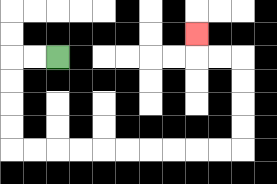{'start': '[2, 2]', 'end': '[8, 1]', 'path_directions': 'L,L,D,D,D,D,R,R,R,R,R,R,R,R,R,R,U,U,U,U,L,L,U', 'path_coordinates': '[[2, 2], [1, 2], [0, 2], [0, 3], [0, 4], [0, 5], [0, 6], [1, 6], [2, 6], [3, 6], [4, 6], [5, 6], [6, 6], [7, 6], [8, 6], [9, 6], [10, 6], [10, 5], [10, 4], [10, 3], [10, 2], [9, 2], [8, 2], [8, 1]]'}